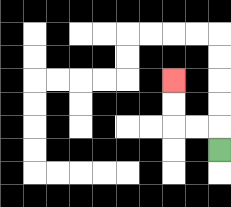{'start': '[9, 6]', 'end': '[7, 3]', 'path_directions': 'U,L,L,U,U', 'path_coordinates': '[[9, 6], [9, 5], [8, 5], [7, 5], [7, 4], [7, 3]]'}